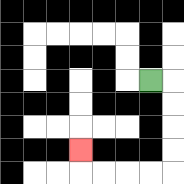{'start': '[6, 3]', 'end': '[3, 6]', 'path_directions': 'R,D,D,D,D,L,L,L,L,U', 'path_coordinates': '[[6, 3], [7, 3], [7, 4], [7, 5], [7, 6], [7, 7], [6, 7], [5, 7], [4, 7], [3, 7], [3, 6]]'}